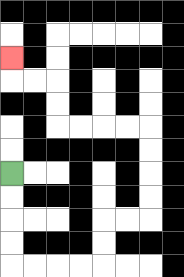{'start': '[0, 7]', 'end': '[0, 2]', 'path_directions': 'D,D,D,D,R,R,R,R,U,U,R,R,U,U,U,U,L,L,L,L,U,U,L,L,U', 'path_coordinates': '[[0, 7], [0, 8], [0, 9], [0, 10], [0, 11], [1, 11], [2, 11], [3, 11], [4, 11], [4, 10], [4, 9], [5, 9], [6, 9], [6, 8], [6, 7], [6, 6], [6, 5], [5, 5], [4, 5], [3, 5], [2, 5], [2, 4], [2, 3], [1, 3], [0, 3], [0, 2]]'}